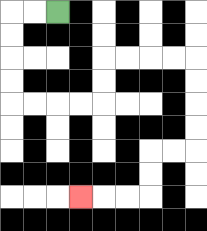{'start': '[2, 0]', 'end': '[3, 8]', 'path_directions': 'L,L,D,D,D,D,R,R,R,R,U,U,R,R,R,R,D,D,D,D,L,L,D,D,L,L,L', 'path_coordinates': '[[2, 0], [1, 0], [0, 0], [0, 1], [0, 2], [0, 3], [0, 4], [1, 4], [2, 4], [3, 4], [4, 4], [4, 3], [4, 2], [5, 2], [6, 2], [7, 2], [8, 2], [8, 3], [8, 4], [8, 5], [8, 6], [7, 6], [6, 6], [6, 7], [6, 8], [5, 8], [4, 8], [3, 8]]'}